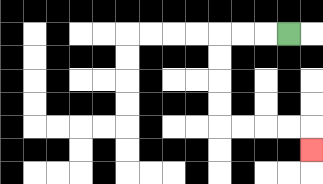{'start': '[12, 1]', 'end': '[13, 6]', 'path_directions': 'L,L,L,D,D,D,D,R,R,R,R,D', 'path_coordinates': '[[12, 1], [11, 1], [10, 1], [9, 1], [9, 2], [9, 3], [9, 4], [9, 5], [10, 5], [11, 5], [12, 5], [13, 5], [13, 6]]'}